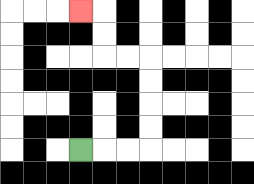{'start': '[3, 6]', 'end': '[3, 0]', 'path_directions': 'R,R,R,U,U,U,U,L,L,U,U,L', 'path_coordinates': '[[3, 6], [4, 6], [5, 6], [6, 6], [6, 5], [6, 4], [6, 3], [6, 2], [5, 2], [4, 2], [4, 1], [4, 0], [3, 0]]'}